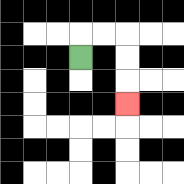{'start': '[3, 2]', 'end': '[5, 4]', 'path_directions': 'U,R,R,D,D,D', 'path_coordinates': '[[3, 2], [3, 1], [4, 1], [5, 1], [5, 2], [5, 3], [5, 4]]'}